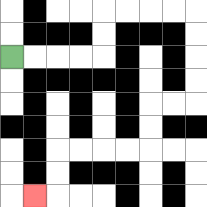{'start': '[0, 2]', 'end': '[1, 8]', 'path_directions': 'R,R,R,R,U,U,R,R,R,R,D,D,D,D,L,L,D,D,L,L,L,L,D,D,L', 'path_coordinates': '[[0, 2], [1, 2], [2, 2], [3, 2], [4, 2], [4, 1], [4, 0], [5, 0], [6, 0], [7, 0], [8, 0], [8, 1], [8, 2], [8, 3], [8, 4], [7, 4], [6, 4], [6, 5], [6, 6], [5, 6], [4, 6], [3, 6], [2, 6], [2, 7], [2, 8], [1, 8]]'}